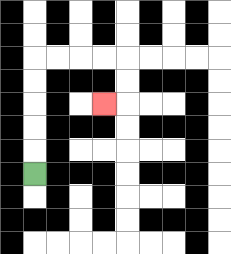{'start': '[1, 7]', 'end': '[4, 4]', 'path_directions': 'U,U,U,U,U,R,R,R,R,D,D,L', 'path_coordinates': '[[1, 7], [1, 6], [1, 5], [1, 4], [1, 3], [1, 2], [2, 2], [3, 2], [4, 2], [5, 2], [5, 3], [5, 4], [4, 4]]'}